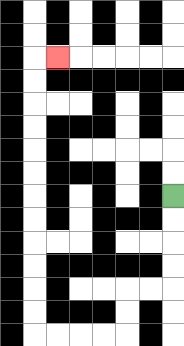{'start': '[7, 8]', 'end': '[2, 2]', 'path_directions': 'D,D,D,D,L,L,D,D,L,L,L,L,U,U,U,U,U,U,U,U,U,U,U,U,R', 'path_coordinates': '[[7, 8], [7, 9], [7, 10], [7, 11], [7, 12], [6, 12], [5, 12], [5, 13], [5, 14], [4, 14], [3, 14], [2, 14], [1, 14], [1, 13], [1, 12], [1, 11], [1, 10], [1, 9], [1, 8], [1, 7], [1, 6], [1, 5], [1, 4], [1, 3], [1, 2], [2, 2]]'}